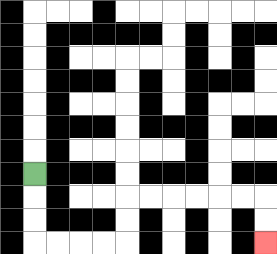{'start': '[1, 7]', 'end': '[11, 10]', 'path_directions': 'D,D,D,R,R,R,R,U,U,R,R,R,R,R,R,D,D', 'path_coordinates': '[[1, 7], [1, 8], [1, 9], [1, 10], [2, 10], [3, 10], [4, 10], [5, 10], [5, 9], [5, 8], [6, 8], [7, 8], [8, 8], [9, 8], [10, 8], [11, 8], [11, 9], [11, 10]]'}